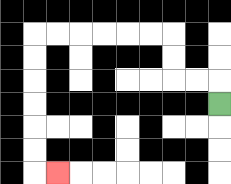{'start': '[9, 4]', 'end': '[2, 7]', 'path_directions': 'U,L,L,U,U,L,L,L,L,L,L,D,D,D,D,D,D,R', 'path_coordinates': '[[9, 4], [9, 3], [8, 3], [7, 3], [7, 2], [7, 1], [6, 1], [5, 1], [4, 1], [3, 1], [2, 1], [1, 1], [1, 2], [1, 3], [1, 4], [1, 5], [1, 6], [1, 7], [2, 7]]'}